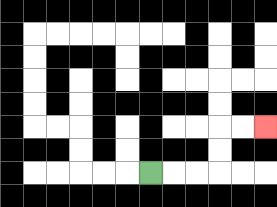{'start': '[6, 7]', 'end': '[11, 5]', 'path_directions': 'R,R,R,U,U,R,R', 'path_coordinates': '[[6, 7], [7, 7], [8, 7], [9, 7], [9, 6], [9, 5], [10, 5], [11, 5]]'}